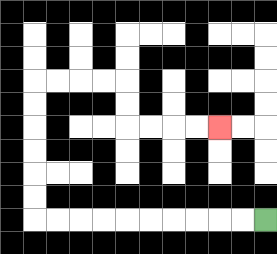{'start': '[11, 9]', 'end': '[9, 5]', 'path_directions': 'L,L,L,L,L,L,L,L,L,L,U,U,U,U,U,U,R,R,R,R,D,D,R,R,R,R', 'path_coordinates': '[[11, 9], [10, 9], [9, 9], [8, 9], [7, 9], [6, 9], [5, 9], [4, 9], [3, 9], [2, 9], [1, 9], [1, 8], [1, 7], [1, 6], [1, 5], [1, 4], [1, 3], [2, 3], [3, 3], [4, 3], [5, 3], [5, 4], [5, 5], [6, 5], [7, 5], [8, 5], [9, 5]]'}